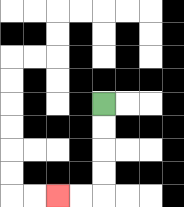{'start': '[4, 4]', 'end': '[2, 8]', 'path_directions': 'D,D,D,D,L,L', 'path_coordinates': '[[4, 4], [4, 5], [4, 6], [4, 7], [4, 8], [3, 8], [2, 8]]'}